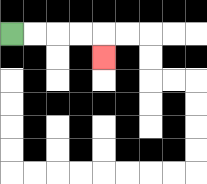{'start': '[0, 1]', 'end': '[4, 2]', 'path_directions': 'R,R,R,R,D', 'path_coordinates': '[[0, 1], [1, 1], [2, 1], [3, 1], [4, 1], [4, 2]]'}